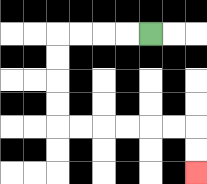{'start': '[6, 1]', 'end': '[8, 7]', 'path_directions': 'L,L,L,L,D,D,D,D,R,R,R,R,R,R,D,D', 'path_coordinates': '[[6, 1], [5, 1], [4, 1], [3, 1], [2, 1], [2, 2], [2, 3], [2, 4], [2, 5], [3, 5], [4, 5], [5, 5], [6, 5], [7, 5], [8, 5], [8, 6], [8, 7]]'}